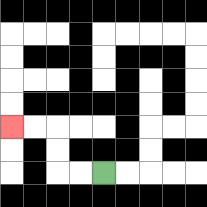{'start': '[4, 7]', 'end': '[0, 5]', 'path_directions': 'L,L,U,U,L,L', 'path_coordinates': '[[4, 7], [3, 7], [2, 7], [2, 6], [2, 5], [1, 5], [0, 5]]'}